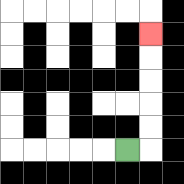{'start': '[5, 6]', 'end': '[6, 1]', 'path_directions': 'R,U,U,U,U,U', 'path_coordinates': '[[5, 6], [6, 6], [6, 5], [6, 4], [6, 3], [6, 2], [6, 1]]'}